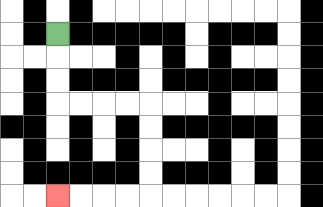{'start': '[2, 1]', 'end': '[2, 8]', 'path_directions': 'D,D,D,R,R,R,R,D,D,D,D,L,L,L,L', 'path_coordinates': '[[2, 1], [2, 2], [2, 3], [2, 4], [3, 4], [4, 4], [5, 4], [6, 4], [6, 5], [6, 6], [6, 7], [6, 8], [5, 8], [4, 8], [3, 8], [2, 8]]'}